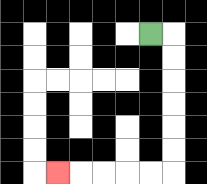{'start': '[6, 1]', 'end': '[2, 7]', 'path_directions': 'R,D,D,D,D,D,D,L,L,L,L,L', 'path_coordinates': '[[6, 1], [7, 1], [7, 2], [7, 3], [7, 4], [7, 5], [7, 6], [7, 7], [6, 7], [5, 7], [4, 7], [3, 7], [2, 7]]'}